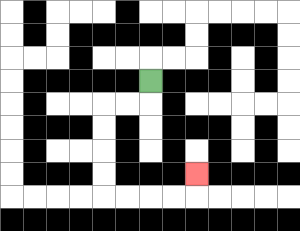{'start': '[6, 3]', 'end': '[8, 7]', 'path_directions': 'D,L,L,D,D,D,D,R,R,R,R,U', 'path_coordinates': '[[6, 3], [6, 4], [5, 4], [4, 4], [4, 5], [4, 6], [4, 7], [4, 8], [5, 8], [6, 8], [7, 8], [8, 8], [8, 7]]'}